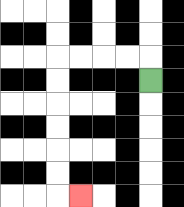{'start': '[6, 3]', 'end': '[3, 8]', 'path_directions': 'U,L,L,L,L,D,D,D,D,D,D,R', 'path_coordinates': '[[6, 3], [6, 2], [5, 2], [4, 2], [3, 2], [2, 2], [2, 3], [2, 4], [2, 5], [2, 6], [2, 7], [2, 8], [3, 8]]'}